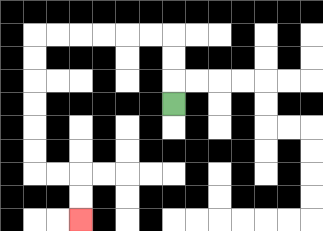{'start': '[7, 4]', 'end': '[3, 9]', 'path_directions': 'U,U,U,L,L,L,L,L,L,D,D,D,D,D,D,R,R,D,D', 'path_coordinates': '[[7, 4], [7, 3], [7, 2], [7, 1], [6, 1], [5, 1], [4, 1], [3, 1], [2, 1], [1, 1], [1, 2], [1, 3], [1, 4], [1, 5], [1, 6], [1, 7], [2, 7], [3, 7], [3, 8], [3, 9]]'}